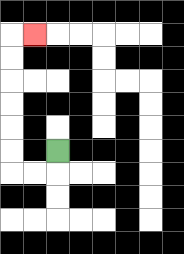{'start': '[2, 6]', 'end': '[1, 1]', 'path_directions': 'D,L,L,U,U,U,U,U,U,R', 'path_coordinates': '[[2, 6], [2, 7], [1, 7], [0, 7], [0, 6], [0, 5], [0, 4], [0, 3], [0, 2], [0, 1], [1, 1]]'}